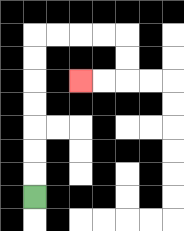{'start': '[1, 8]', 'end': '[3, 3]', 'path_directions': 'U,U,U,U,U,U,U,R,R,R,R,D,D,L,L', 'path_coordinates': '[[1, 8], [1, 7], [1, 6], [1, 5], [1, 4], [1, 3], [1, 2], [1, 1], [2, 1], [3, 1], [4, 1], [5, 1], [5, 2], [5, 3], [4, 3], [3, 3]]'}